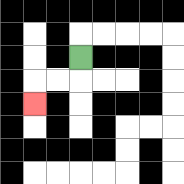{'start': '[3, 2]', 'end': '[1, 4]', 'path_directions': 'D,L,L,D', 'path_coordinates': '[[3, 2], [3, 3], [2, 3], [1, 3], [1, 4]]'}